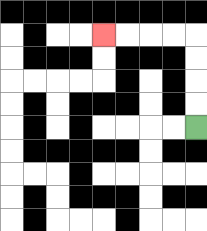{'start': '[8, 5]', 'end': '[4, 1]', 'path_directions': 'U,U,U,U,L,L,L,L', 'path_coordinates': '[[8, 5], [8, 4], [8, 3], [8, 2], [8, 1], [7, 1], [6, 1], [5, 1], [4, 1]]'}